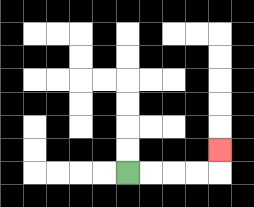{'start': '[5, 7]', 'end': '[9, 6]', 'path_directions': 'R,R,R,R,U', 'path_coordinates': '[[5, 7], [6, 7], [7, 7], [8, 7], [9, 7], [9, 6]]'}